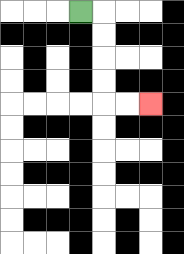{'start': '[3, 0]', 'end': '[6, 4]', 'path_directions': 'R,D,D,D,D,R,R', 'path_coordinates': '[[3, 0], [4, 0], [4, 1], [4, 2], [4, 3], [4, 4], [5, 4], [6, 4]]'}